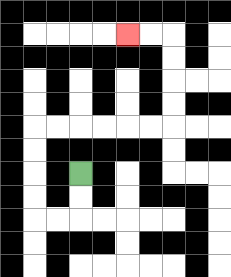{'start': '[3, 7]', 'end': '[5, 1]', 'path_directions': 'D,D,L,L,U,U,U,U,R,R,R,R,R,R,U,U,U,U,L,L', 'path_coordinates': '[[3, 7], [3, 8], [3, 9], [2, 9], [1, 9], [1, 8], [1, 7], [1, 6], [1, 5], [2, 5], [3, 5], [4, 5], [5, 5], [6, 5], [7, 5], [7, 4], [7, 3], [7, 2], [7, 1], [6, 1], [5, 1]]'}